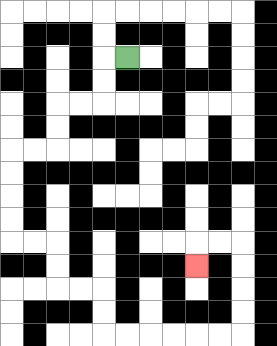{'start': '[5, 2]', 'end': '[8, 11]', 'path_directions': 'L,D,D,L,L,D,D,L,L,D,D,D,D,R,R,D,D,R,R,D,D,R,R,R,R,R,R,U,U,U,U,L,L,D', 'path_coordinates': '[[5, 2], [4, 2], [4, 3], [4, 4], [3, 4], [2, 4], [2, 5], [2, 6], [1, 6], [0, 6], [0, 7], [0, 8], [0, 9], [0, 10], [1, 10], [2, 10], [2, 11], [2, 12], [3, 12], [4, 12], [4, 13], [4, 14], [5, 14], [6, 14], [7, 14], [8, 14], [9, 14], [10, 14], [10, 13], [10, 12], [10, 11], [10, 10], [9, 10], [8, 10], [8, 11]]'}